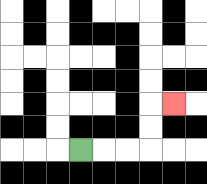{'start': '[3, 6]', 'end': '[7, 4]', 'path_directions': 'R,R,R,U,U,R', 'path_coordinates': '[[3, 6], [4, 6], [5, 6], [6, 6], [6, 5], [6, 4], [7, 4]]'}